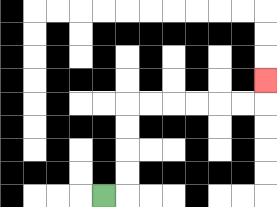{'start': '[4, 8]', 'end': '[11, 3]', 'path_directions': 'R,U,U,U,U,R,R,R,R,R,R,U', 'path_coordinates': '[[4, 8], [5, 8], [5, 7], [5, 6], [5, 5], [5, 4], [6, 4], [7, 4], [8, 4], [9, 4], [10, 4], [11, 4], [11, 3]]'}